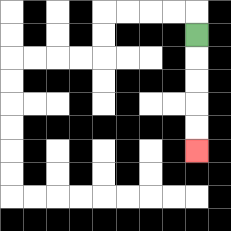{'start': '[8, 1]', 'end': '[8, 6]', 'path_directions': 'D,D,D,D,D', 'path_coordinates': '[[8, 1], [8, 2], [8, 3], [8, 4], [8, 5], [8, 6]]'}